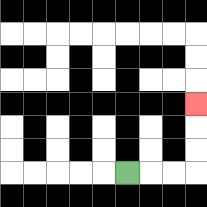{'start': '[5, 7]', 'end': '[8, 4]', 'path_directions': 'R,R,R,U,U,U', 'path_coordinates': '[[5, 7], [6, 7], [7, 7], [8, 7], [8, 6], [8, 5], [8, 4]]'}